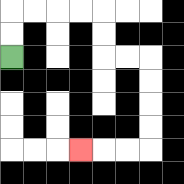{'start': '[0, 2]', 'end': '[3, 6]', 'path_directions': 'U,U,R,R,R,R,D,D,R,R,D,D,D,D,L,L,L', 'path_coordinates': '[[0, 2], [0, 1], [0, 0], [1, 0], [2, 0], [3, 0], [4, 0], [4, 1], [4, 2], [5, 2], [6, 2], [6, 3], [6, 4], [6, 5], [6, 6], [5, 6], [4, 6], [3, 6]]'}